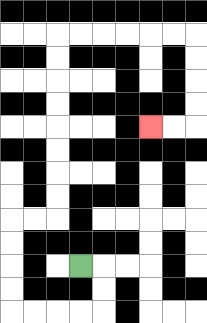{'start': '[3, 11]', 'end': '[6, 5]', 'path_directions': 'R,D,D,L,L,L,L,U,U,U,U,R,R,U,U,U,U,U,U,U,U,R,R,R,R,R,R,D,D,D,D,L,L', 'path_coordinates': '[[3, 11], [4, 11], [4, 12], [4, 13], [3, 13], [2, 13], [1, 13], [0, 13], [0, 12], [0, 11], [0, 10], [0, 9], [1, 9], [2, 9], [2, 8], [2, 7], [2, 6], [2, 5], [2, 4], [2, 3], [2, 2], [2, 1], [3, 1], [4, 1], [5, 1], [6, 1], [7, 1], [8, 1], [8, 2], [8, 3], [8, 4], [8, 5], [7, 5], [6, 5]]'}